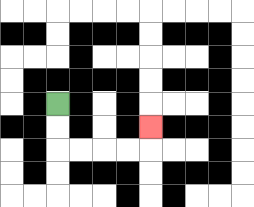{'start': '[2, 4]', 'end': '[6, 5]', 'path_directions': 'D,D,R,R,R,R,U', 'path_coordinates': '[[2, 4], [2, 5], [2, 6], [3, 6], [4, 6], [5, 6], [6, 6], [6, 5]]'}